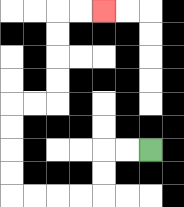{'start': '[6, 6]', 'end': '[4, 0]', 'path_directions': 'L,L,D,D,L,L,L,L,U,U,U,U,R,R,U,U,U,U,R,R', 'path_coordinates': '[[6, 6], [5, 6], [4, 6], [4, 7], [4, 8], [3, 8], [2, 8], [1, 8], [0, 8], [0, 7], [0, 6], [0, 5], [0, 4], [1, 4], [2, 4], [2, 3], [2, 2], [2, 1], [2, 0], [3, 0], [4, 0]]'}